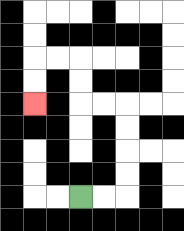{'start': '[3, 8]', 'end': '[1, 4]', 'path_directions': 'R,R,U,U,U,U,L,L,U,U,L,L,D,D', 'path_coordinates': '[[3, 8], [4, 8], [5, 8], [5, 7], [5, 6], [5, 5], [5, 4], [4, 4], [3, 4], [3, 3], [3, 2], [2, 2], [1, 2], [1, 3], [1, 4]]'}